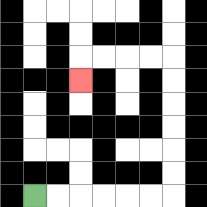{'start': '[1, 8]', 'end': '[3, 3]', 'path_directions': 'R,R,R,R,R,R,U,U,U,U,U,U,L,L,L,L,D', 'path_coordinates': '[[1, 8], [2, 8], [3, 8], [4, 8], [5, 8], [6, 8], [7, 8], [7, 7], [7, 6], [7, 5], [7, 4], [7, 3], [7, 2], [6, 2], [5, 2], [4, 2], [3, 2], [3, 3]]'}